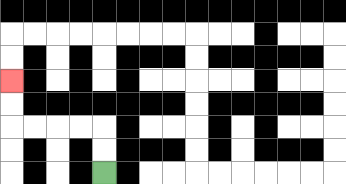{'start': '[4, 7]', 'end': '[0, 3]', 'path_directions': 'U,U,L,L,L,L,U,U', 'path_coordinates': '[[4, 7], [4, 6], [4, 5], [3, 5], [2, 5], [1, 5], [0, 5], [0, 4], [0, 3]]'}